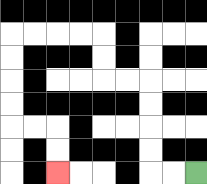{'start': '[8, 7]', 'end': '[2, 7]', 'path_directions': 'L,L,U,U,U,U,L,L,U,U,L,L,L,L,D,D,D,D,R,R,D,D', 'path_coordinates': '[[8, 7], [7, 7], [6, 7], [6, 6], [6, 5], [6, 4], [6, 3], [5, 3], [4, 3], [4, 2], [4, 1], [3, 1], [2, 1], [1, 1], [0, 1], [0, 2], [0, 3], [0, 4], [0, 5], [1, 5], [2, 5], [2, 6], [2, 7]]'}